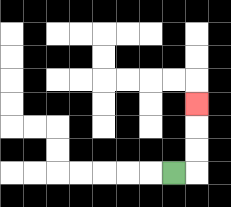{'start': '[7, 7]', 'end': '[8, 4]', 'path_directions': 'R,U,U,U', 'path_coordinates': '[[7, 7], [8, 7], [8, 6], [8, 5], [8, 4]]'}